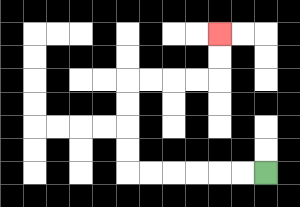{'start': '[11, 7]', 'end': '[9, 1]', 'path_directions': 'L,L,L,L,L,L,U,U,U,U,R,R,R,R,U,U', 'path_coordinates': '[[11, 7], [10, 7], [9, 7], [8, 7], [7, 7], [6, 7], [5, 7], [5, 6], [5, 5], [5, 4], [5, 3], [6, 3], [7, 3], [8, 3], [9, 3], [9, 2], [9, 1]]'}